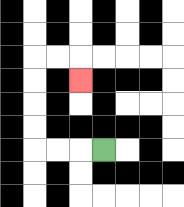{'start': '[4, 6]', 'end': '[3, 3]', 'path_directions': 'L,L,L,U,U,U,U,R,R,D', 'path_coordinates': '[[4, 6], [3, 6], [2, 6], [1, 6], [1, 5], [1, 4], [1, 3], [1, 2], [2, 2], [3, 2], [3, 3]]'}